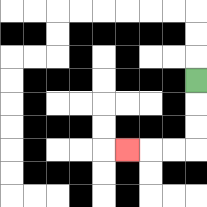{'start': '[8, 3]', 'end': '[5, 6]', 'path_directions': 'D,D,D,L,L,L', 'path_coordinates': '[[8, 3], [8, 4], [8, 5], [8, 6], [7, 6], [6, 6], [5, 6]]'}